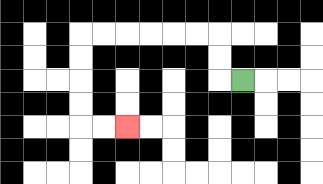{'start': '[10, 3]', 'end': '[5, 5]', 'path_directions': 'L,U,U,L,L,L,L,L,L,D,D,D,D,R,R', 'path_coordinates': '[[10, 3], [9, 3], [9, 2], [9, 1], [8, 1], [7, 1], [6, 1], [5, 1], [4, 1], [3, 1], [3, 2], [3, 3], [3, 4], [3, 5], [4, 5], [5, 5]]'}